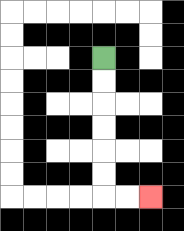{'start': '[4, 2]', 'end': '[6, 8]', 'path_directions': 'D,D,D,D,D,D,R,R', 'path_coordinates': '[[4, 2], [4, 3], [4, 4], [4, 5], [4, 6], [4, 7], [4, 8], [5, 8], [6, 8]]'}